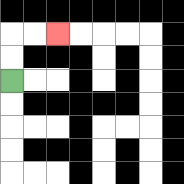{'start': '[0, 3]', 'end': '[2, 1]', 'path_directions': 'U,U,R,R', 'path_coordinates': '[[0, 3], [0, 2], [0, 1], [1, 1], [2, 1]]'}